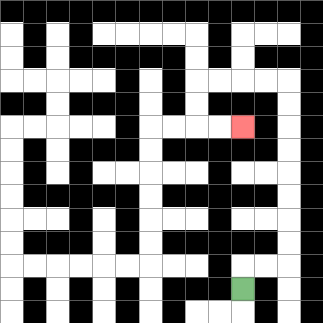{'start': '[10, 12]', 'end': '[10, 5]', 'path_directions': 'U,R,R,U,U,U,U,U,U,U,U,L,L,L,L,D,D,R,R', 'path_coordinates': '[[10, 12], [10, 11], [11, 11], [12, 11], [12, 10], [12, 9], [12, 8], [12, 7], [12, 6], [12, 5], [12, 4], [12, 3], [11, 3], [10, 3], [9, 3], [8, 3], [8, 4], [8, 5], [9, 5], [10, 5]]'}